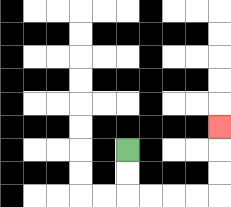{'start': '[5, 6]', 'end': '[9, 5]', 'path_directions': 'D,D,R,R,R,R,U,U,U', 'path_coordinates': '[[5, 6], [5, 7], [5, 8], [6, 8], [7, 8], [8, 8], [9, 8], [9, 7], [9, 6], [9, 5]]'}